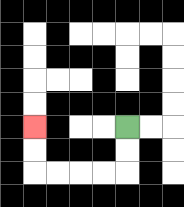{'start': '[5, 5]', 'end': '[1, 5]', 'path_directions': 'D,D,L,L,L,L,U,U', 'path_coordinates': '[[5, 5], [5, 6], [5, 7], [4, 7], [3, 7], [2, 7], [1, 7], [1, 6], [1, 5]]'}